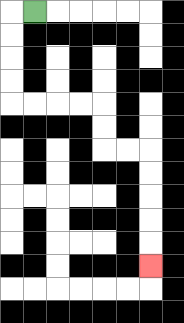{'start': '[1, 0]', 'end': '[6, 11]', 'path_directions': 'L,D,D,D,D,R,R,R,R,D,D,R,R,D,D,D,D,D', 'path_coordinates': '[[1, 0], [0, 0], [0, 1], [0, 2], [0, 3], [0, 4], [1, 4], [2, 4], [3, 4], [4, 4], [4, 5], [4, 6], [5, 6], [6, 6], [6, 7], [6, 8], [6, 9], [6, 10], [6, 11]]'}